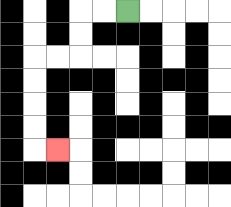{'start': '[5, 0]', 'end': '[2, 6]', 'path_directions': 'L,L,D,D,L,L,D,D,D,D,R', 'path_coordinates': '[[5, 0], [4, 0], [3, 0], [3, 1], [3, 2], [2, 2], [1, 2], [1, 3], [1, 4], [1, 5], [1, 6], [2, 6]]'}